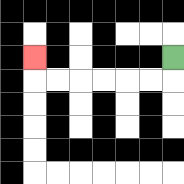{'start': '[7, 2]', 'end': '[1, 2]', 'path_directions': 'D,L,L,L,L,L,L,U', 'path_coordinates': '[[7, 2], [7, 3], [6, 3], [5, 3], [4, 3], [3, 3], [2, 3], [1, 3], [1, 2]]'}